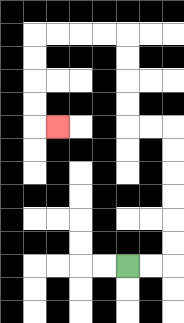{'start': '[5, 11]', 'end': '[2, 5]', 'path_directions': 'R,R,U,U,U,U,U,U,L,L,U,U,U,U,L,L,L,L,D,D,D,D,R', 'path_coordinates': '[[5, 11], [6, 11], [7, 11], [7, 10], [7, 9], [7, 8], [7, 7], [7, 6], [7, 5], [6, 5], [5, 5], [5, 4], [5, 3], [5, 2], [5, 1], [4, 1], [3, 1], [2, 1], [1, 1], [1, 2], [1, 3], [1, 4], [1, 5], [2, 5]]'}